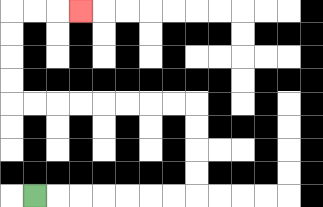{'start': '[1, 8]', 'end': '[3, 0]', 'path_directions': 'R,R,R,R,R,R,R,U,U,U,U,L,L,L,L,L,L,L,L,U,U,U,U,R,R,R', 'path_coordinates': '[[1, 8], [2, 8], [3, 8], [4, 8], [5, 8], [6, 8], [7, 8], [8, 8], [8, 7], [8, 6], [8, 5], [8, 4], [7, 4], [6, 4], [5, 4], [4, 4], [3, 4], [2, 4], [1, 4], [0, 4], [0, 3], [0, 2], [0, 1], [0, 0], [1, 0], [2, 0], [3, 0]]'}